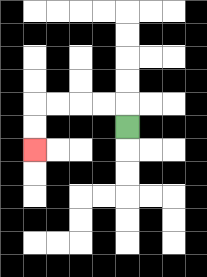{'start': '[5, 5]', 'end': '[1, 6]', 'path_directions': 'U,L,L,L,L,D,D', 'path_coordinates': '[[5, 5], [5, 4], [4, 4], [3, 4], [2, 4], [1, 4], [1, 5], [1, 6]]'}